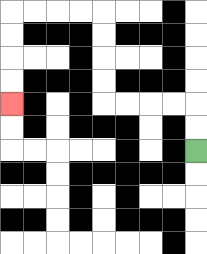{'start': '[8, 6]', 'end': '[0, 4]', 'path_directions': 'U,U,L,L,L,L,U,U,U,U,L,L,L,L,D,D,D,D', 'path_coordinates': '[[8, 6], [8, 5], [8, 4], [7, 4], [6, 4], [5, 4], [4, 4], [4, 3], [4, 2], [4, 1], [4, 0], [3, 0], [2, 0], [1, 0], [0, 0], [0, 1], [0, 2], [0, 3], [0, 4]]'}